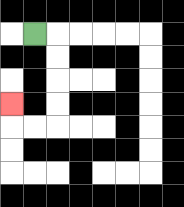{'start': '[1, 1]', 'end': '[0, 4]', 'path_directions': 'R,D,D,D,D,L,L,U', 'path_coordinates': '[[1, 1], [2, 1], [2, 2], [2, 3], [2, 4], [2, 5], [1, 5], [0, 5], [0, 4]]'}